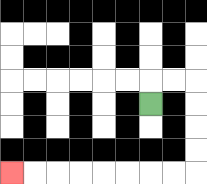{'start': '[6, 4]', 'end': '[0, 7]', 'path_directions': 'U,R,R,D,D,D,D,L,L,L,L,L,L,L,L', 'path_coordinates': '[[6, 4], [6, 3], [7, 3], [8, 3], [8, 4], [8, 5], [8, 6], [8, 7], [7, 7], [6, 7], [5, 7], [4, 7], [3, 7], [2, 7], [1, 7], [0, 7]]'}